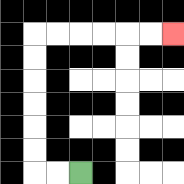{'start': '[3, 7]', 'end': '[7, 1]', 'path_directions': 'L,L,U,U,U,U,U,U,R,R,R,R,R,R', 'path_coordinates': '[[3, 7], [2, 7], [1, 7], [1, 6], [1, 5], [1, 4], [1, 3], [1, 2], [1, 1], [2, 1], [3, 1], [4, 1], [5, 1], [6, 1], [7, 1]]'}